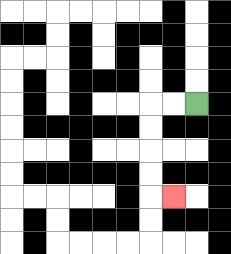{'start': '[8, 4]', 'end': '[7, 8]', 'path_directions': 'L,L,D,D,D,D,R', 'path_coordinates': '[[8, 4], [7, 4], [6, 4], [6, 5], [6, 6], [6, 7], [6, 8], [7, 8]]'}